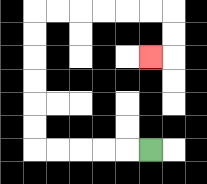{'start': '[6, 6]', 'end': '[6, 2]', 'path_directions': 'L,L,L,L,L,U,U,U,U,U,U,R,R,R,R,R,R,D,D,L', 'path_coordinates': '[[6, 6], [5, 6], [4, 6], [3, 6], [2, 6], [1, 6], [1, 5], [1, 4], [1, 3], [1, 2], [1, 1], [1, 0], [2, 0], [3, 0], [4, 0], [5, 0], [6, 0], [7, 0], [7, 1], [7, 2], [6, 2]]'}